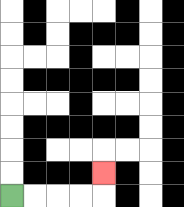{'start': '[0, 8]', 'end': '[4, 7]', 'path_directions': 'R,R,R,R,U', 'path_coordinates': '[[0, 8], [1, 8], [2, 8], [3, 8], [4, 8], [4, 7]]'}